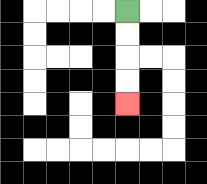{'start': '[5, 0]', 'end': '[5, 4]', 'path_directions': 'D,D,D,D', 'path_coordinates': '[[5, 0], [5, 1], [5, 2], [5, 3], [5, 4]]'}